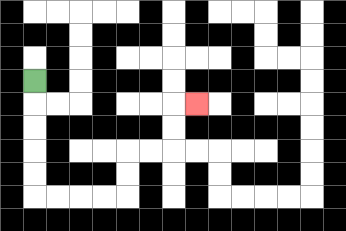{'start': '[1, 3]', 'end': '[8, 4]', 'path_directions': 'D,D,D,D,D,R,R,R,R,U,U,R,R,U,U,R', 'path_coordinates': '[[1, 3], [1, 4], [1, 5], [1, 6], [1, 7], [1, 8], [2, 8], [3, 8], [4, 8], [5, 8], [5, 7], [5, 6], [6, 6], [7, 6], [7, 5], [7, 4], [8, 4]]'}